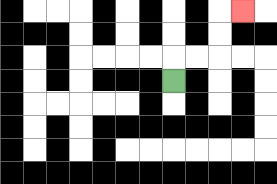{'start': '[7, 3]', 'end': '[10, 0]', 'path_directions': 'U,R,R,U,U,R', 'path_coordinates': '[[7, 3], [7, 2], [8, 2], [9, 2], [9, 1], [9, 0], [10, 0]]'}